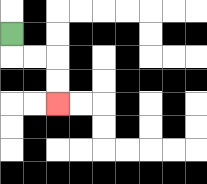{'start': '[0, 1]', 'end': '[2, 4]', 'path_directions': 'D,R,R,D,D', 'path_coordinates': '[[0, 1], [0, 2], [1, 2], [2, 2], [2, 3], [2, 4]]'}